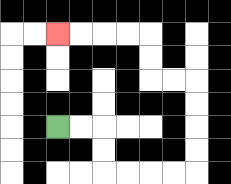{'start': '[2, 5]', 'end': '[2, 1]', 'path_directions': 'R,R,D,D,R,R,R,R,U,U,U,U,L,L,U,U,L,L,L,L', 'path_coordinates': '[[2, 5], [3, 5], [4, 5], [4, 6], [4, 7], [5, 7], [6, 7], [7, 7], [8, 7], [8, 6], [8, 5], [8, 4], [8, 3], [7, 3], [6, 3], [6, 2], [6, 1], [5, 1], [4, 1], [3, 1], [2, 1]]'}